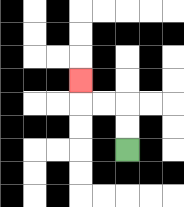{'start': '[5, 6]', 'end': '[3, 3]', 'path_directions': 'U,U,L,L,U', 'path_coordinates': '[[5, 6], [5, 5], [5, 4], [4, 4], [3, 4], [3, 3]]'}